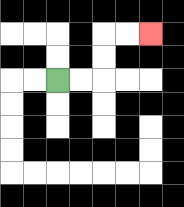{'start': '[2, 3]', 'end': '[6, 1]', 'path_directions': 'R,R,U,U,R,R', 'path_coordinates': '[[2, 3], [3, 3], [4, 3], [4, 2], [4, 1], [5, 1], [6, 1]]'}